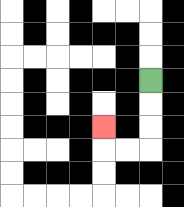{'start': '[6, 3]', 'end': '[4, 5]', 'path_directions': 'D,D,D,L,L,U', 'path_coordinates': '[[6, 3], [6, 4], [6, 5], [6, 6], [5, 6], [4, 6], [4, 5]]'}